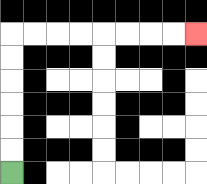{'start': '[0, 7]', 'end': '[8, 1]', 'path_directions': 'U,U,U,U,U,U,R,R,R,R,R,R,R,R', 'path_coordinates': '[[0, 7], [0, 6], [0, 5], [0, 4], [0, 3], [0, 2], [0, 1], [1, 1], [2, 1], [3, 1], [4, 1], [5, 1], [6, 1], [7, 1], [8, 1]]'}